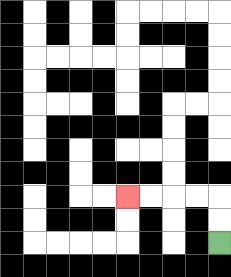{'start': '[9, 10]', 'end': '[5, 8]', 'path_directions': 'U,U,L,L,L,L', 'path_coordinates': '[[9, 10], [9, 9], [9, 8], [8, 8], [7, 8], [6, 8], [5, 8]]'}